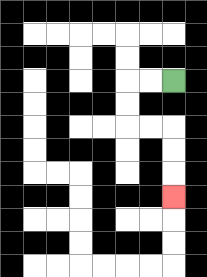{'start': '[7, 3]', 'end': '[7, 8]', 'path_directions': 'L,L,D,D,R,R,D,D,D', 'path_coordinates': '[[7, 3], [6, 3], [5, 3], [5, 4], [5, 5], [6, 5], [7, 5], [7, 6], [7, 7], [7, 8]]'}